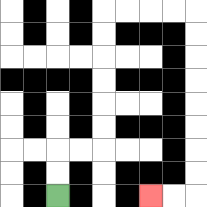{'start': '[2, 8]', 'end': '[6, 8]', 'path_directions': 'U,U,R,R,U,U,U,U,U,U,R,R,R,R,D,D,D,D,D,D,D,D,L,L', 'path_coordinates': '[[2, 8], [2, 7], [2, 6], [3, 6], [4, 6], [4, 5], [4, 4], [4, 3], [4, 2], [4, 1], [4, 0], [5, 0], [6, 0], [7, 0], [8, 0], [8, 1], [8, 2], [8, 3], [8, 4], [8, 5], [8, 6], [8, 7], [8, 8], [7, 8], [6, 8]]'}